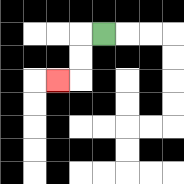{'start': '[4, 1]', 'end': '[2, 3]', 'path_directions': 'L,D,D,L', 'path_coordinates': '[[4, 1], [3, 1], [3, 2], [3, 3], [2, 3]]'}